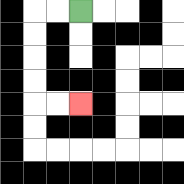{'start': '[3, 0]', 'end': '[3, 4]', 'path_directions': 'L,L,D,D,D,D,R,R', 'path_coordinates': '[[3, 0], [2, 0], [1, 0], [1, 1], [1, 2], [1, 3], [1, 4], [2, 4], [3, 4]]'}